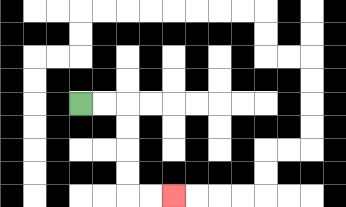{'start': '[3, 4]', 'end': '[7, 8]', 'path_directions': 'R,R,D,D,D,D,R,R', 'path_coordinates': '[[3, 4], [4, 4], [5, 4], [5, 5], [5, 6], [5, 7], [5, 8], [6, 8], [7, 8]]'}